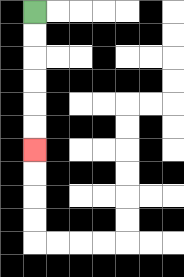{'start': '[1, 0]', 'end': '[1, 6]', 'path_directions': 'D,D,D,D,D,D', 'path_coordinates': '[[1, 0], [1, 1], [1, 2], [1, 3], [1, 4], [1, 5], [1, 6]]'}